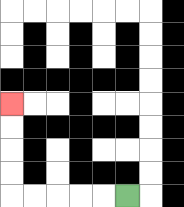{'start': '[5, 8]', 'end': '[0, 4]', 'path_directions': 'L,L,L,L,L,U,U,U,U', 'path_coordinates': '[[5, 8], [4, 8], [3, 8], [2, 8], [1, 8], [0, 8], [0, 7], [0, 6], [0, 5], [0, 4]]'}